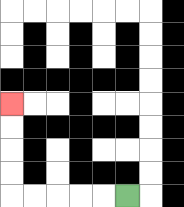{'start': '[5, 8]', 'end': '[0, 4]', 'path_directions': 'L,L,L,L,L,U,U,U,U', 'path_coordinates': '[[5, 8], [4, 8], [3, 8], [2, 8], [1, 8], [0, 8], [0, 7], [0, 6], [0, 5], [0, 4]]'}